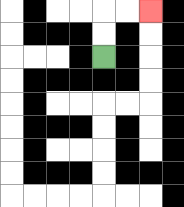{'start': '[4, 2]', 'end': '[6, 0]', 'path_directions': 'U,U,R,R', 'path_coordinates': '[[4, 2], [4, 1], [4, 0], [5, 0], [6, 0]]'}